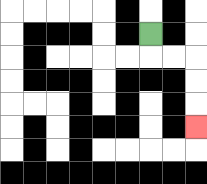{'start': '[6, 1]', 'end': '[8, 5]', 'path_directions': 'D,R,R,D,D,D', 'path_coordinates': '[[6, 1], [6, 2], [7, 2], [8, 2], [8, 3], [8, 4], [8, 5]]'}